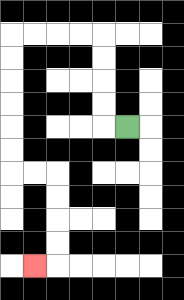{'start': '[5, 5]', 'end': '[1, 11]', 'path_directions': 'L,U,U,U,U,L,L,L,L,D,D,D,D,D,D,R,R,D,D,D,D,L', 'path_coordinates': '[[5, 5], [4, 5], [4, 4], [4, 3], [4, 2], [4, 1], [3, 1], [2, 1], [1, 1], [0, 1], [0, 2], [0, 3], [0, 4], [0, 5], [0, 6], [0, 7], [1, 7], [2, 7], [2, 8], [2, 9], [2, 10], [2, 11], [1, 11]]'}